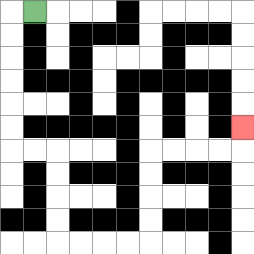{'start': '[1, 0]', 'end': '[10, 5]', 'path_directions': 'L,D,D,D,D,D,D,R,R,D,D,D,D,R,R,R,R,U,U,U,U,R,R,R,R,U', 'path_coordinates': '[[1, 0], [0, 0], [0, 1], [0, 2], [0, 3], [0, 4], [0, 5], [0, 6], [1, 6], [2, 6], [2, 7], [2, 8], [2, 9], [2, 10], [3, 10], [4, 10], [5, 10], [6, 10], [6, 9], [6, 8], [6, 7], [6, 6], [7, 6], [8, 6], [9, 6], [10, 6], [10, 5]]'}